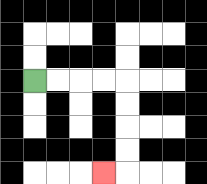{'start': '[1, 3]', 'end': '[4, 7]', 'path_directions': 'R,R,R,R,D,D,D,D,L', 'path_coordinates': '[[1, 3], [2, 3], [3, 3], [4, 3], [5, 3], [5, 4], [5, 5], [5, 6], [5, 7], [4, 7]]'}